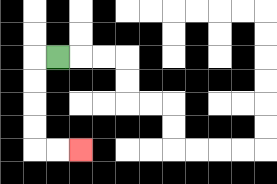{'start': '[2, 2]', 'end': '[3, 6]', 'path_directions': 'L,D,D,D,D,R,R', 'path_coordinates': '[[2, 2], [1, 2], [1, 3], [1, 4], [1, 5], [1, 6], [2, 6], [3, 6]]'}